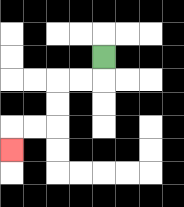{'start': '[4, 2]', 'end': '[0, 6]', 'path_directions': 'D,L,L,D,D,L,L,D', 'path_coordinates': '[[4, 2], [4, 3], [3, 3], [2, 3], [2, 4], [2, 5], [1, 5], [0, 5], [0, 6]]'}